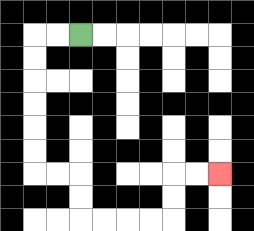{'start': '[3, 1]', 'end': '[9, 7]', 'path_directions': 'L,L,D,D,D,D,D,D,R,R,D,D,R,R,R,R,U,U,R,R', 'path_coordinates': '[[3, 1], [2, 1], [1, 1], [1, 2], [1, 3], [1, 4], [1, 5], [1, 6], [1, 7], [2, 7], [3, 7], [3, 8], [3, 9], [4, 9], [5, 9], [6, 9], [7, 9], [7, 8], [7, 7], [8, 7], [9, 7]]'}